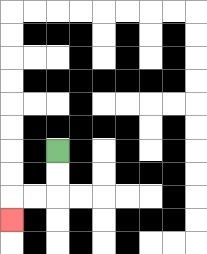{'start': '[2, 6]', 'end': '[0, 9]', 'path_directions': 'D,D,L,L,D', 'path_coordinates': '[[2, 6], [2, 7], [2, 8], [1, 8], [0, 8], [0, 9]]'}